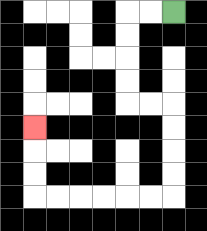{'start': '[7, 0]', 'end': '[1, 5]', 'path_directions': 'L,L,D,D,D,D,R,R,D,D,D,D,L,L,L,L,L,L,U,U,U', 'path_coordinates': '[[7, 0], [6, 0], [5, 0], [5, 1], [5, 2], [5, 3], [5, 4], [6, 4], [7, 4], [7, 5], [7, 6], [7, 7], [7, 8], [6, 8], [5, 8], [4, 8], [3, 8], [2, 8], [1, 8], [1, 7], [1, 6], [1, 5]]'}